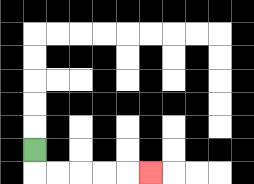{'start': '[1, 6]', 'end': '[6, 7]', 'path_directions': 'D,R,R,R,R,R', 'path_coordinates': '[[1, 6], [1, 7], [2, 7], [3, 7], [4, 7], [5, 7], [6, 7]]'}